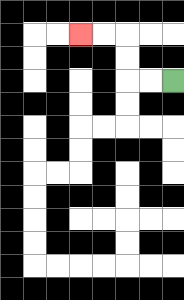{'start': '[7, 3]', 'end': '[3, 1]', 'path_directions': 'L,L,U,U,L,L', 'path_coordinates': '[[7, 3], [6, 3], [5, 3], [5, 2], [5, 1], [4, 1], [3, 1]]'}